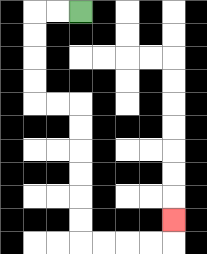{'start': '[3, 0]', 'end': '[7, 9]', 'path_directions': 'L,L,D,D,D,D,R,R,D,D,D,D,D,D,R,R,R,R,U', 'path_coordinates': '[[3, 0], [2, 0], [1, 0], [1, 1], [1, 2], [1, 3], [1, 4], [2, 4], [3, 4], [3, 5], [3, 6], [3, 7], [3, 8], [3, 9], [3, 10], [4, 10], [5, 10], [6, 10], [7, 10], [7, 9]]'}